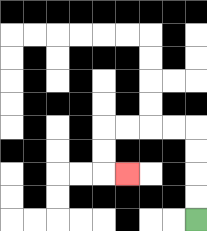{'start': '[8, 9]', 'end': '[5, 7]', 'path_directions': 'U,U,U,U,L,L,L,L,D,D,R', 'path_coordinates': '[[8, 9], [8, 8], [8, 7], [8, 6], [8, 5], [7, 5], [6, 5], [5, 5], [4, 5], [4, 6], [4, 7], [5, 7]]'}